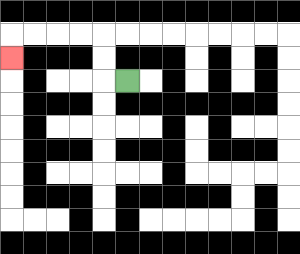{'start': '[5, 3]', 'end': '[0, 2]', 'path_directions': 'L,U,U,L,L,L,L,D', 'path_coordinates': '[[5, 3], [4, 3], [4, 2], [4, 1], [3, 1], [2, 1], [1, 1], [0, 1], [0, 2]]'}